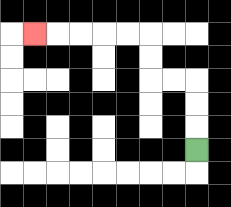{'start': '[8, 6]', 'end': '[1, 1]', 'path_directions': 'U,U,U,L,L,U,U,L,L,L,L,L', 'path_coordinates': '[[8, 6], [8, 5], [8, 4], [8, 3], [7, 3], [6, 3], [6, 2], [6, 1], [5, 1], [4, 1], [3, 1], [2, 1], [1, 1]]'}